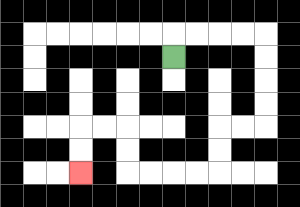{'start': '[7, 2]', 'end': '[3, 7]', 'path_directions': 'U,R,R,R,R,D,D,D,D,L,L,D,D,L,L,L,L,U,U,L,L,D,D', 'path_coordinates': '[[7, 2], [7, 1], [8, 1], [9, 1], [10, 1], [11, 1], [11, 2], [11, 3], [11, 4], [11, 5], [10, 5], [9, 5], [9, 6], [9, 7], [8, 7], [7, 7], [6, 7], [5, 7], [5, 6], [5, 5], [4, 5], [3, 5], [3, 6], [3, 7]]'}